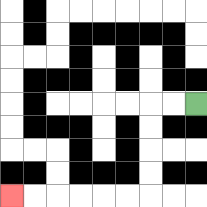{'start': '[8, 4]', 'end': '[0, 8]', 'path_directions': 'L,L,D,D,D,D,L,L,L,L,L,L', 'path_coordinates': '[[8, 4], [7, 4], [6, 4], [6, 5], [6, 6], [6, 7], [6, 8], [5, 8], [4, 8], [3, 8], [2, 8], [1, 8], [0, 8]]'}